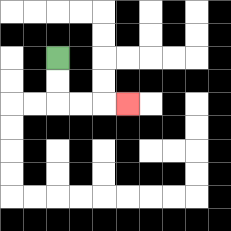{'start': '[2, 2]', 'end': '[5, 4]', 'path_directions': 'D,D,R,R,R', 'path_coordinates': '[[2, 2], [2, 3], [2, 4], [3, 4], [4, 4], [5, 4]]'}